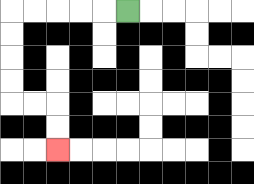{'start': '[5, 0]', 'end': '[2, 6]', 'path_directions': 'L,L,L,L,L,D,D,D,D,R,R,D,D', 'path_coordinates': '[[5, 0], [4, 0], [3, 0], [2, 0], [1, 0], [0, 0], [0, 1], [0, 2], [0, 3], [0, 4], [1, 4], [2, 4], [2, 5], [2, 6]]'}